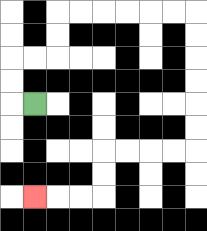{'start': '[1, 4]', 'end': '[1, 8]', 'path_directions': 'L,U,U,R,R,U,U,R,R,R,R,R,R,D,D,D,D,D,D,L,L,L,L,D,D,L,L,L', 'path_coordinates': '[[1, 4], [0, 4], [0, 3], [0, 2], [1, 2], [2, 2], [2, 1], [2, 0], [3, 0], [4, 0], [5, 0], [6, 0], [7, 0], [8, 0], [8, 1], [8, 2], [8, 3], [8, 4], [8, 5], [8, 6], [7, 6], [6, 6], [5, 6], [4, 6], [4, 7], [4, 8], [3, 8], [2, 8], [1, 8]]'}